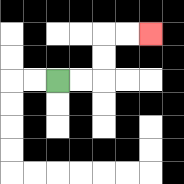{'start': '[2, 3]', 'end': '[6, 1]', 'path_directions': 'R,R,U,U,R,R', 'path_coordinates': '[[2, 3], [3, 3], [4, 3], [4, 2], [4, 1], [5, 1], [6, 1]]'}